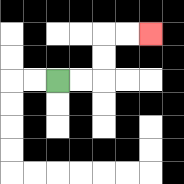{'start': '[2, 3]', 'end': '[6, 1]', 'path_directions': 'R,R,U,U,R,R', 'path_coordinates': '[[2, 3], [3, 3], [4, 3], [4, 2], [4, 1], [5, 1], [6, 1]]'}